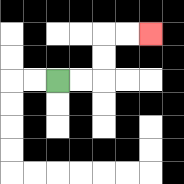{'start': '[2, 3]', 'end': '[6, 1]', 'path_directions': 'R,R,U,U,R,R', 'path_coordinates': '[[2, 3], [3, 3], [4, 3], [4, 2], [4, 1], [5, 1], [6, 1]]'}